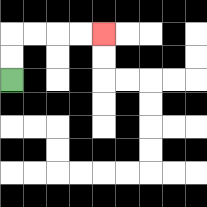{'start': '[0, 3]', 'end': '[4, 1]', 'path_directions': 'U,U,R,R,R,R', 'path_coordinates': '[[0, 3], [0, 2], [0, 1], [1, 1], [2, 1], [3, 1], [4, 1]]'}